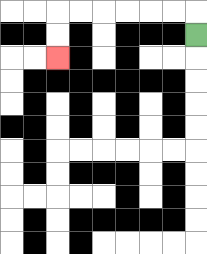{'start': '[8, 1]', 'end': '[2, 2]', 'path_directions': 'U,L,L,L,L,L,L,D,D', 'path_coordinates': '[[8, 1], [8, 0], [7, 0], [6, 0], [5, 0], [4, 0], [3, 0], [2, 0], [2, 1], [2, 2]]'}